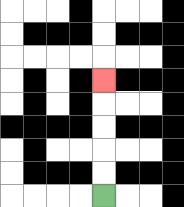{'start': '[4, 8]', 'end': '[4, 3]', 'path_directions': 'U,U,U,U,U', 'path_coordinates': '[[4, 8], [4, 7], [4, 6], [4, 5], [4, 4], [4, 3]]'}